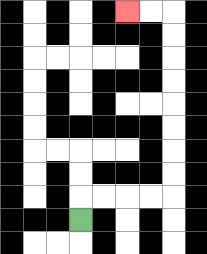{'start': '[3, 9]', 'end': '[5, 0]', 'path_directions': 'U,R,R,R,R,U,U,U,U,U,U,U,U,L,L', 'path_coordinates': '[[3, 9], [3, 8], [4, 8], [5, 8], [6, 8], [7, 8], [7, 7], [7, 6], [7, 5], [7, 4], [7, 3], [7, 2], [7, 1], [7, 0], [6, 0], [5, 0]]'}